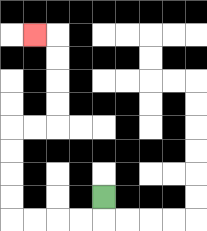{'start': '[4, 8]', 'end': '[1, 1]', 'path_directions': 'D,L,L,L,L,U,U,U,U,R,R,U,U,U,U,L', 'path_coordinates': '[[4, 8], [4, 9], [3, 9], [2, 9], [1, 9], [0, 9], [0, 8], [0, 7], [0, 6], [0, 5], [1, 5], [2, 5], [2, 4], [2, 3], [2, 2], [2, 1], [1, 1]]'}